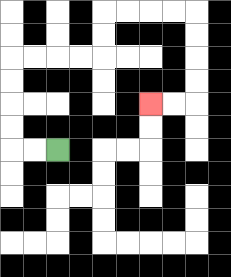{'start': '[2, 6]', 'end': '[6, 4]', 'path_directions': 'L,L,U,U,U,U,R,R,R,R,U,U,R,R,R,R,D,D,D,D,L,L', 'path_coordinates': '[[2, 6], [1, 6], [0, 6], [0, 5], [0, 4], [0, 3], [0, 2], [1, 2], [2, 2], [3, 2], [4, 2], [4, 1], [4, 0], [5, 0], [6, 0], [7, 0], [8, 0], [8, 1], [8, 2], [8, 3], [8, 4], [7, 4], [6, 4]]'}